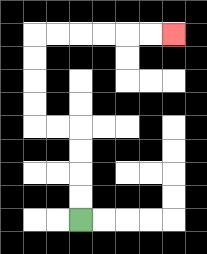{'start': '[3, 9]', 'end': '[7, 1]', 'path_directions': 'U,U,U,U,L,L,U,U,U,U,R,R,R,R,R,R', 'path_coordinates': '[[3, 9], [3, 8], [3, 7], [3, 6], [3, 5], [2, 5], [1, 5], [1, 4], [1, 3], [1, 2], [1, 1], [2, 1], [3, 1], [4, 1], [5, 1], [6, 1], [7, 1]]'}